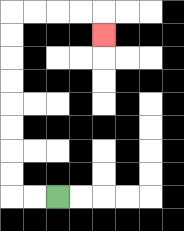{'start': '[2, 8]', 'end': '[4, 1]', 'path_directions': 'L,L,U,U,U,U,U,U,U,U,R,R,R,R,D', 'path_coordinates': '[[2, 8], [1, 8], [0, 8], [0, 7], [0, 6], [0, 5], [0, 4], [0, 3], [0, 2], [0, 1], [0, 0], [1, 0], [2, 0], [3, 0], [4, 0], [4, 1]]'}